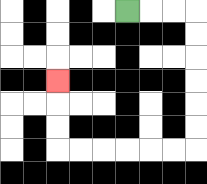{'start': '[5, 0]', 'end': '[2, 3]', 'path_directions': 'R,R,R,D,D,D,D,D,D,L,L,L,L,L,L,U,U,U', 'path_coordinates': '[[5, 0], [6, 0], [7, 0], [8, 0], [8, 1], [8, 2], [8, 3], [8, 4], [8, 5], [8, 6], [7, 6], [6, 6], [5, 6], [4, 6], [3, 6], [2, 6], [2, 5], [2, 4], [2, 3]]'}